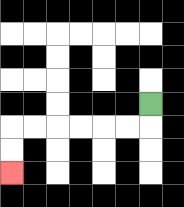{'start': '[6, 4]', 'end': '[0, 7]', 'path_directions': 'D,L,L,L,L,L,L,D,D', 'path_coordinates': '[[6, 4], [6, 5], [5, 5], [4, 5], [3, 5], [2, 5], [1, 5], [0, 5], [0, 6], [0, 7]]'}